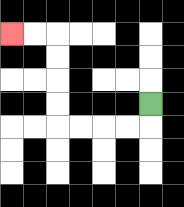{'start': '[6, 4]', 'end': '[0, 1]', 'path_directions': 'D,L,L,L,L,U,U,U,U,L,L', 'path_coordinates': '[[6, 4], [6, 5], [5, 5], [4, 5], [3, 5], [2, 5], [2, 4], [2, 3], [2, 2], [2, 1], [1, 1], [0, 1]]'}